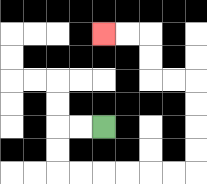{'start': '[4, 5]', 'end': '[4, 1]', 'path_directions': 'L,L,D,D,R,R,R,R,R,R,U,U,U,U,L,L,U,U,L,L', 'path_coordinates': '[[4, 5], [3, 5], [2, 5], [2, 6], [2, 7], [3, 7], [4, 7], [5, 7], [6, 7], [7, 7], [8, 7], [8, 6], [8, 5], [8, 4], [8, 3], [7, 3], [6, 3], [6, 2], [6, 1], [5, 1], [4, 1]]'}